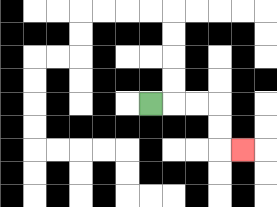{'start': '[6, 4]', 'end': '[10, 6]', 'path_directions': 'R,R,R,D,D,R', 'path_coordinates': '[[6, 4], [7, 4], [8, 4], [9, 4], [9, 5], [9, 6], [10, 6]]'}